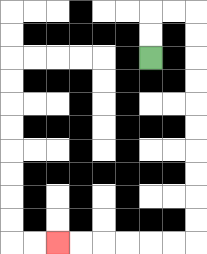{'start': '[6, 2]', 'end': '[2, 10]', 'path_directions': 'U,U,R,R,D,D,D,D,D,D,D,D,D,D,L,L,L,L,L,L', 'path_coordinates': '[[6, 2], [6, 1], [6, 0], [7, 0], [8, 0], [8, 1], [8, 2], [8, 3], [8, 4], [8, 5], [8, 6], [8, 7], [8, 8], [8, 9], [8, 10], [7, 10], [6, 10], [5, 10], [4, 10], [3, 10], [2, 10]]'}